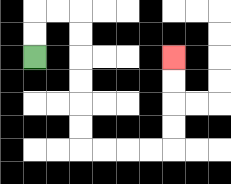{'start': '[1, 2]', 'end': '[7, 2]', 'path_directions': 'U,U,R,R,D,D,D,D,D,D,R,R,R,R,U,U,U,U', 'path_coordinates': '[[1, 2], [1, 1], [1, 0], [2, 0], [3, 0], [3, 1], [3, 2], [3, 3], [3, 4], [3, 5], [3, 6], [4, 6], [5, 6], [6, 6], [7, 6], [7, 5], [7, 4], [7, 3], [7, 2]]'}